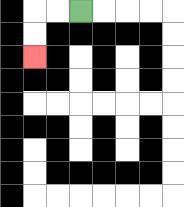{'start': '[3, 0]', 'end': '[1, 2]', 'path_directions': 'L,L,D,D', 'path_coordinates': '[[3, 0], [2, 0], [1, 0], [1, 1], [1, 2]]'}